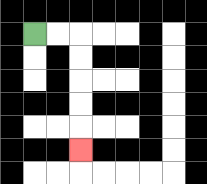{'start': '[1, 1]', 'end': '[3, 6]', 'path_directions': 'R,R,D,D,D,D,D', 'path_coordinates': '[[1, 1], [2, 1], [3, 1], [3, 2], [3, 3], [3, 4], [3, 5], [3, 6]]'}